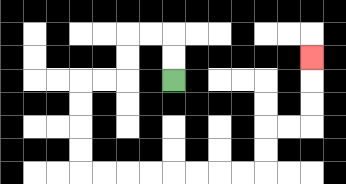{'start': '[7, 3]', 'end': '[13, 2]', 'path_directions': 'U,U,L,L,D,D,L,L,D,D,D,D,R,R,R,R,R,R,R,R,U,U,R,R,U,U,U', 'path_coordinates': '[[7, 3], [7, 2], [7, 1], [6, 1], [5, 1], [5, 2], [5, 3], [4, 3], [3, 3], [3, 4], [3, 5], [3, 6], [3, 7], [4, 7], [5, 7], [6, 7], [7, 7], [8, 7], [9, 7], [10, 7], [11, 7], [11, 6], [11, 5], [12, 5], [13, 5], [13, 4], [13, 3], [13, 2]]'}